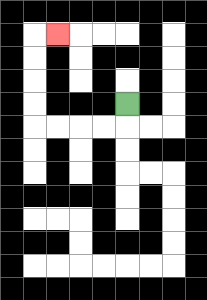{'start': '[5, 4]', 'end': '[2, 1]', 'path_directions': 'D,L,L,L,L,U,U,U,U,R', 'path_coordinates': '[[5, 4], [5, 5], [4, 5], [3, 5], [2, 5], [1, 5], [1, 4], [1, 3], [1, 2], [1, 1], [2, 1]]'}